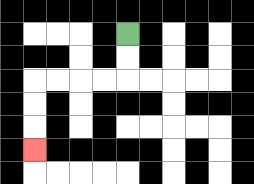{'start': '[5, 1]', 'end': '[1, 6]', 'path_directions': 'D,D,L,L,L,L,D,D,D', 'path_coordinates': '[[5, 1], [5, 2], [5, 3], [4, 3], [3, 3], [2, 3], [1, 3], [1, 4], [1, 5], [1, 6]]'}